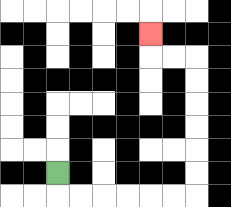{'start': '[2, 7]', 'end': '[6, 1]', 'path_directions': 'D,R,R,R,R,R,R,U,U,U,U,U,U,L,L,U', 'path_coordinates': '[[2, 7], [2, 8], [3, 8], [4, 8], [5, 8], [6, 8], [7, 8], [8, 8], [8, 7], [8, 6], [8, 5], [8, 4], [8, 3], [8, 2], [7, 2], [6, 2], [6, 1]]'}